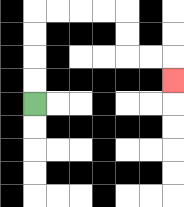{'start': '[1, 4]', 'end': '[7, 3]', 'path_directions': 'U,U,U,U,R,R,R,R,D,D,R,R,D', 'path_coordinates': '[[1, 4], [1, 3], [1, 2], [1, 1], [1, 0], [2, 0], [3, 0], [4, 0], [5, 0], [5, 1], [5, 2], [6, 2], [7, 2], [7, 3]]'}